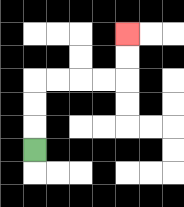{'start': '[1, 6]', 'end': '[5, 1]', 'path_directions': 'U,U,U,R,R,R,R,U,U', 'path_coordinates': '[[1, 6], [1, 5], [1, 4], [1, 3], [2, 3], [3, 3], [4, 3], [5, 3], [5, 2], [5, 1]]'}